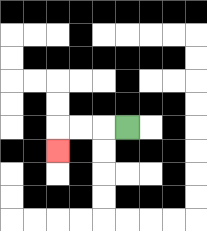{'start': '[5, 5]', 'end': '[2, 6]', 'path_directions': 'L,L,L,D', 'path_coordinates': '[[5, 5], [4, 5], [3, 5], [2, 5], [2, 6]]'}